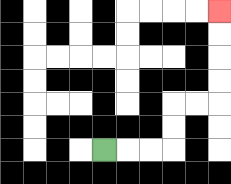{'start': '[4, 6]', 'end': '[9, 0]', 'path_directions': 'R,R,R,U,U,R,R,U,U,U,U', 'path_coordinates': '[[4, 6], [5, 6], [6, 6], [7, 6], [7, 5], [7, 4], [8, 4], [9, 4], [9, 3], [9, 2], [9, 1], [9, 0]]'}